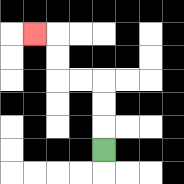{'start': '[4, 6]', 'end': '[1, 1]', 'path_directions': 'U,U,U,L,L,U,U,L', 'path_coordinates': '[[4, 6], [4, 5], [4, 4], [4, 3], [3, 3], [2, 3], [2, 2], [2, 1], [1, 1]]'}